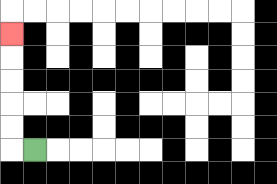{'start': '[1, 6]', 'end': '[0, 1]', 'path_directions': 'L,U,U,U,U,U', 'path_coordinates': '[[1, 6], [0, 6], [0, 5], [0, 4], [0, 3], [0, 2], [0, 1]]'}